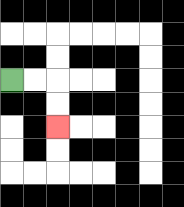{'start': '[0, 3]', 'end': '[2, 5]', 'path_directions': 'R,R,D,D', 'path_coordinates': '[[0, 3], [1, 3], [2, 3], [2, 4], [2, 5]]'}